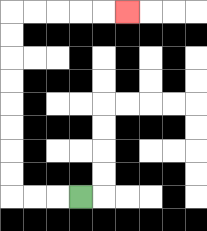{'start': '[3, 8]', 'end': '[5, 0]', 'path_directions': 'L,L,L,U,U,U,U,U,U,U,U,R,R,R,R,R', 'path_coordinates': '[[3, 8], [2, 8], [1, 8], [0, 8], [0, 7], [0, 6], [0, 5], [0, 4], [0, 3], [0, 2], [0, 1], [0, 0], [1, 0], [2, 0], [3, 0], [4, 0], [5, 0]]'}